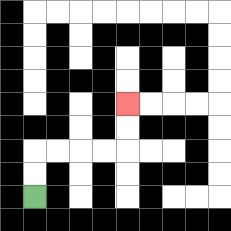{'start': '[1, 8]', 'end': '[5, 4]', 'path_directions': 'U,U,R,R,R,R,U,U', 'path_coordinates': '[[1, 8], [1, 7], [1, 6], [2, 6], [3, 6], [4, 6], [5, 6], [5, 5], [5, 4]]'}